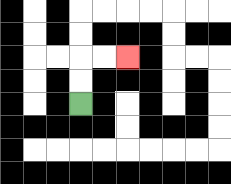{'start': '[3, 4]', 'end': '[5, 2]', 'path_directions': 'U,U,R,R', 'path_coordinates': '[[3, 4], [3, 3], [3, 2], [4, 2], [5, 2]]'}